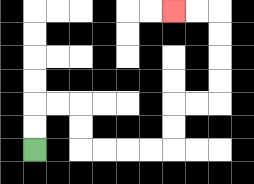{'start': '[1, 6]', 'end': '[7, 0]', 'path_directions': 'U,U,R,R,D,D,R,R,R,R,U,U,R,R,U,U,U,U,L,L', 'path_coordinates': '[[1, 6], [1, 5], [1, 4], [2, 4], [3, 4], [3, 5], [3, 6], [4, 6], [5, 6], [6, 6], [7, 6], [7, 5], [7, 4], [8, 4], [9, 4], [9, 3], [9, 2], [9, 1], [9, 0], [8, 0], [7, 0]]'}